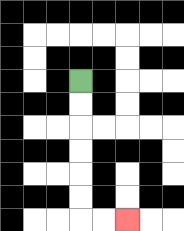{'start': '[3, 3]', 'end': '[5, 9]', 'path_directions': 'D,D,D,D,D,D,R,R', 'path_coordinates': '[[3, 3], [3, 4], [3, 5], [3, 6], [3, 7], [3, 8], [3, 9], [4, 9], [5, 9]]'}